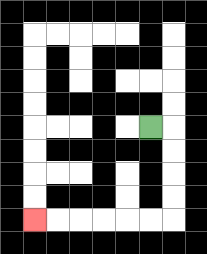{'start': '[6, 5]', 'end': '[1, 9]', 'path_directions': 'R,D,D,D,D,L,L,L,L,L,L', 'path_coordinates': '[[6, 5], [7, 5], [7, 6], [7, 7], [7, 8], [7, 9], [6, 9], [5, 9], [4, 9], [3, 9], [2, 9], [1, 9]]'}